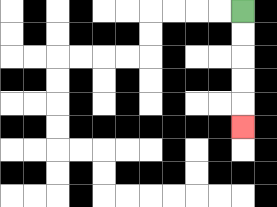{'start': '[10, 0]', 'end': '[10, 5]', 'path_directions': 'D,D,D,D,D', 'path_coordinates': '[[10, 0], [10, 1], [10, 2], [10, 3], [10, 4], [10, 5]]'}